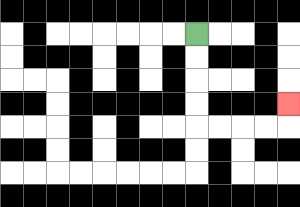{'start': '[8, 1]', 'end': '[12, 4]', 'path_directions': 'D,D,D,D,R,R,R,R,U', 'path_coordinates': '[[8, 1], [8, 2], [8, 3], [8, 4], [8, 5], [9, 5], [10, 5], [11, 5], [12, 5], [12, 4]]'}